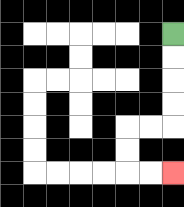{'start': '[7, 1]', 'end': '[7, 7]', 'path_directions': 'D,D,D,D,L,L,D,D,R,R', 'path_coordinates': '[[7, 1], [7, 2], [7, 3], [7, 4], [7, 5], [6, 5], [5, 5], [5, 6], [5, 7], [6, 7], [7, 7]]'}